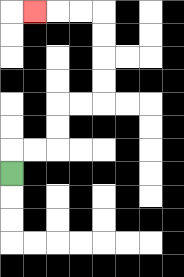{'start': '[0, 7]', 'end': '[1, 0]', 'path_directions': 'U,R,R,U,U,R,R,U,U,U,U,L,L,L', 'path_coordinates': '[[0, 7], [0, 6], [1, 6], [2, 6], [2, 5], [2, 4], [3, 4], [4, 4], [4, 3], [4, 2], [4, 1], [4, 0], [3, 0], [2, 0], [1, 0]]'}